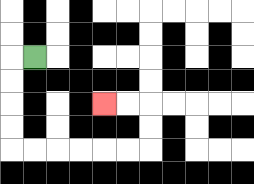{'start': '[1, 2]', 'end': '[4, 4]', 'path_directions': 'L,D,D,D,D,R,R,R,R,R,R,U,U,L,L', 'path_coordinates': '[[1, 2], [0, 2], [0, 3], [0, 4], [0, 5], [0, 6], [1, 6], [2, 6], [3, 6], [4, 6], [5, 6], [6, 6], [6, 5], [6, 4], [5, 4], [4, 4]]'}